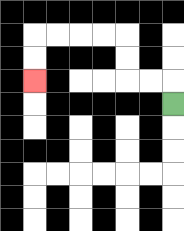{'start': '[7, 4]', 'end': '[1, 3]', 'path_directions': 'U,L,L,U,U,L,L,L,L,D,D', 'path_coordinates': '[[7, 4], [7, 3], [6, 3], [5, 3], [5, 2], [5, 1], [4, 1], [3, 1], [2, 1], [1, 1], [1, 2], [1, 3]]'}